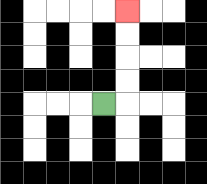{'start': '[4, 4]', 'end': '[5, 0]', 'path_directions': 'R,U,U,U,U', 'path_coordinates': '[[4, 4], [5, 4], [5, 3], [5, 2], [5, 1], [5, 0]]'}